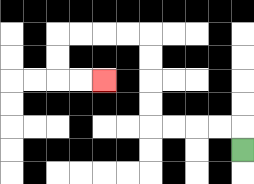{'start': '[10, 6]', 'end': '[4, 3]', 'path_directions': 'U,L,L,L,L,U,U,U,U,L,L,L,L,D,D,R,R', 'path_coordinates': '[[10, 6], [10, 5], [9, 5], [8, 5], [7, 5], [6, 5], [6, 4], [6, 3], [6, 2], [6, 1], [5, 1], [4, 1], [3, 1], [2, 1], [2, 2], [2, 3], [3, 3], [4, 3]]'}